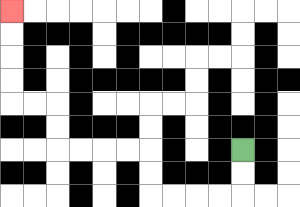{'start': '[10, 6]', 'end': '[0, 0]', 'path_directions': 'D,D,L,L,L,L,U,U,L,L,L,L,U,U,L,L,U,U,U,U', 'path_coordinates': '[[10, 6], [10, 7], [10, 8], [9, 8], [8, 8], [7, 8], [6, 8], [6, 7], [6, 6], [5, 6], [4, 6], [3, 6], [2, 6], [2, 5], [2, 4], [1, 4], [0, 4], [0, 3], [0, 2], [0, 1], [0, 0]]'}